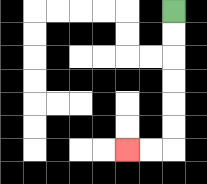{'start': '[7, 0]', 'end': '[5, 6]', 'path_directions': 'D,D,D,D,D,D,L,L', 'path_coordinates': '[[7, 0], [7, 1], [7, 2], [7, 3], [7, 4], [7, 5], [7, 6], [6, 6], [5, 6]]'}